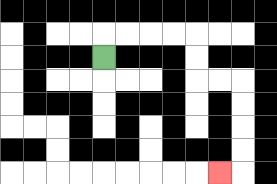{'start': '[4, 2]', 'end': '[9, 7]', 'path_directions': 'U,R,R,R,R,D,D,R,R,D,D,D,D,L', 'path_coordinates': '[[4, 2], [4, 1], [5, 1], [6, 1], [7, 1], [8, 1], [8, 2], [8, 3], [9, 3], [10, 3], [10, 4], [10, 5], [10, 6], [10, 7], [9, 7]]'}